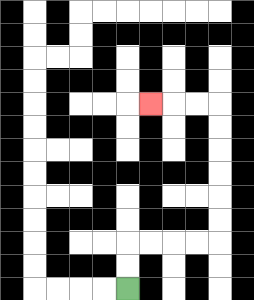{'start': '[5, 12]', 'end': '[6, 4]', 'path_directions': 'U,U,R,R,R,R,U,U,U,U,U,U,L,L,L', 'path_coordinates': '[[5, 12], [5, 11], [5, 10], [6, 10], [7, 10], [8, 10], [9, 10], [9, 9], [9, 8], [9, 7], [9, 6], [9, 5], [9, 4], [8, 4], [7, 4], [6, 4]]'}